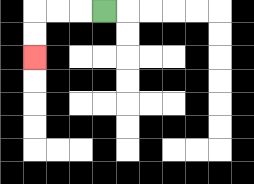{'start': '[4, 0]', 'end': '[1, 2]', 'path_directions': 'L,L,L,D,D', 'path_coordinates': '[[4, 0], [3, 0], [2, 0], [1, 0], [1, 1], [1, 2]]'}